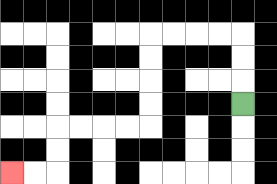{'start': '[10, 4]', 'end': '[0, 7]', 'path_directions': 'U,U,U,L,L,L,L,D,D,D,D,L,L,L,L,D,D,L,L', 'path_coordinates': '[[10, 4], [10, 3], [10, 2], [10, 1], [9, 1], [8, 1], [7, 1], [6, 1], [6, 2], [6, 3], [6, 4], [6, 5], [5, 5], [4, 5], [3, 5], [2, 5], [2, 6], [2, 7], [1, 7], [0, 7]]'}